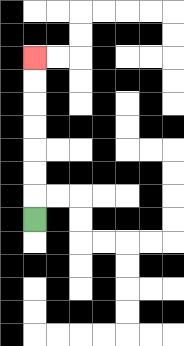{'start': '[1, 9]', 'end': '[1, 2]', 'path_directions': 'U,U,U,U,U,U,U', 'path_coordinates': '[[1, 9], [1, 8], [1, 7], [1, 6], [1, 5], [1, 4], [1, 3], [1, 2]]'}